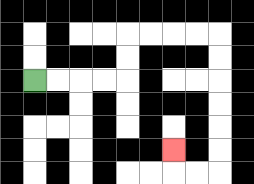{'start': '[1, 3]', 'end': '[7, 6]', 'path_directions': 'R,R,R,R,U,U,R,R,R,R,D,D,D,D,D,D,L,L,U', 'path_coordinates': '[[1, 3], [2, 3], [3, 3], [4, 3], [5, 3], [5, 2], [5, 1], [6, 1], [7, 1], [8, 1], [9, 1], [9, 2], [9, 3], [9, 4], [9, 5], [9, 6], [9, 7], [8, 7], [7, 7], [7, 6]]'}